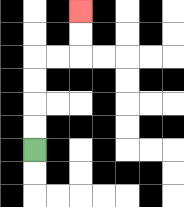{'start': '[1, 6]', 'end': '[3, 0]', 'path_directions': 'U,U,U,U,R,R,U,U', 'path_coordinates': '[[1, 6], [1, 5], [1, 4], [1, 3], [1, 2], [2, 2], [3, 2], [3, 1], [3, 0]]'}